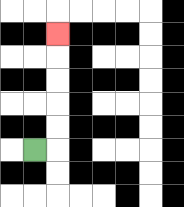{'start': '[1, 6]', 'end': '[2, 1]', 'path_directions': 'R,U,U,U,U,U', 'path_coordinates': '[[1, 6], [2, 6], [2, 5], [2, 4], [2, 3], [2, 2], [2, 1]]'}